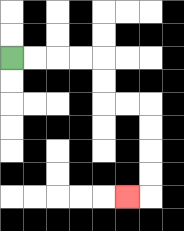{'start': '[0, 2]', 'end': '[5, 8]', 'path_directions': 'R,R,R,R,D,D,R,R,D,D,D,D,L', 'path_coordinates': '[[0, 2], [1, 2], [2, 2], [3, 2], [4, 2], [4, 3], [4, 4], [5, 4], [6, 4], [6, 5], [6, 6], [6, 7], [6, 8], [5, 8]]'}